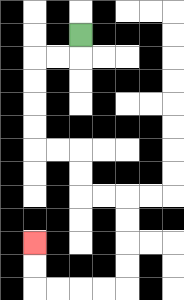{'start': '[3, 1]', 'end': '[1, 10]', 'path_directions': 'D,L,L,D,D,D,D,R,R,D,D,R,R,D,D,D,D,L,L,L,L,U,U', 'path_coordinates': '[[3, 1], [3, 2], [2, 2], [1, 2], [1, 3], [1, 4], [1, 5], [1, 6], [2, 6], [3, 6], [3, 7], [3, 8], [4, 8], [5, 8], [5, 9], [5, 10], [5, 11], [5, 12], [4, 12], [3, 12], [2, 12], [1, 12], [1, 11], [1, 10]]'}